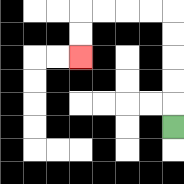{'start': '[7, 5]', 'end': '[3, 2]', 'path_directions': 'U,U,U,U,U,L,L,L,L,D,D', 'path_coordinates': '[[7, 5], [7, 4], [7, 3], [7, 2], [7, 1], [7, 0], [6, 0], [5, 0], [4, 0], [3, 0], [3, 1], [3, 2]]'}